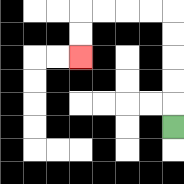{'start': '[7, 5]', 'end': '[3, 2]', 'path_directions': 'U,U,U,U,U,L,L,L,L,D,D', 'path_coordinates': '[[7, 5], [7, 4], [7, 3], [7, 2], [7, 1], [7, 0], [6, 0], [5, 0], [4, 0], [3, 0], [3, 1], [3, 2]]'}